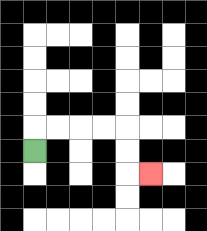{'start': '[1, 6]', 'end': '[6, 7]', 'path_directions': 'U,R,R,R,R,D,D,R', 'path_coordinates': '[[1, 6], [1, 5], [2, 5], [3, 5], [4, 5], [5, 5], [5, 6], [5, 7], [6, 7]]'}